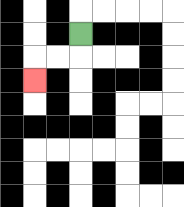{'start': '[3, 1]', 'end': '[1, 3]', 'path_directions': 'D,L,L,D', 'path_coordinates': '[[3, 1], [3, 2], [2, 2], [1, 2], [1, 3]]'}